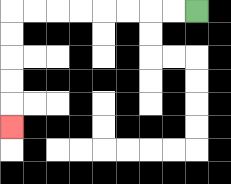{'start': '[8, 0]', 'end': '[0, 5]', 'path_directions': 'L,L,L,L,L,L,L,L,D,D,D,D,D', 'path_coordinates': '[[8, 0], [7, 0], [6, 0], [5, 0], [4, 0], [3, 0], [2, 0], [1, 0], [0, 0], [0, 1], [0, 2], [0, 3], [0, 4], [0, 5]]'}